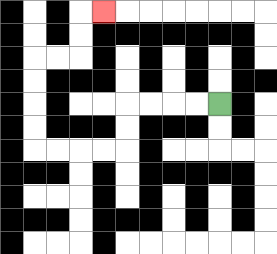{'start': '[9, 4]', 'end': '[4, 0]', 'path_directions': 'L,L,L,L,D,D,L,L,L,L,U,U,U,U,R,R,U,U,R', 'path_coordinates': '[[9, 4], [8, 4], [7, 4], [6, 4], [5, 4], [5, 5], [5, 6], [4, 6], [3, 6], [2, 6], [1, 6], [1, 5], [1, 4], [1, 3], [1, 2], [2, 2], [3, 2], [3, 1], [3, 0], [4, 0]]'}